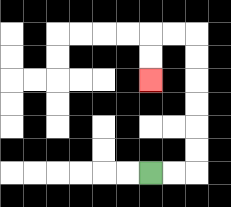{'start': '[6, 7]', 'end': '[6, 3]', 'path_directions': 'R,R,U,U,U,U,U,U,L,L,D,D', 'path_coordinates': '[[6, 7], [7, 7], [8, 7], [8, 6], [8, 5], [8, 4], [8, 3], [8, 2], [8, 1], [7, 1], [6, 1], [6, 2], [6, 3]]'}